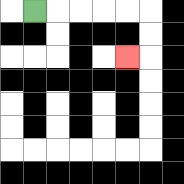{'start': '[1, 0]', 'end': '[5, 2]', 'path_directions': 'R,R,R,R,R,D,D,L', 'path_coordinates': '[[1, 0], [2, 0], [3, 0], [4, 0], [5, 0], [6, 0], [6, 1], [6, 2], [5, 2]]'}